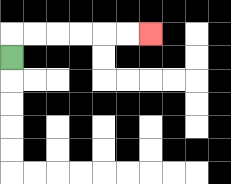{'start': '[0, 2]', 'end': '[6, 1]', 'path_directions': 'U,R,R,R,R,R,R', 'path_coordinates': '[[0, 2], [0, 1], [1, 1], [2, 1], [3, 1], [4, 1], [5, 1], [6, 1]]'}